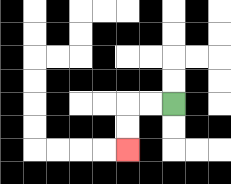{'start': '[7, 4]', 'end': '[5, 6]', 'path_directions': 'L,L,D,D', 'path_coordinates': '[[7, 4], [6, 4], [5, 4], [5, 5], [5, 6]]'}